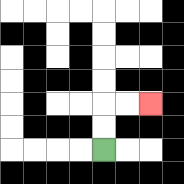{'start': '[4, 6]', 'end': '[6, 4]', 'path_directions': 'U,U,R,R', 'path_coordinates': '[[4, 6], [4, 5], [4, 4], [5, 4], [6, 4]]'}